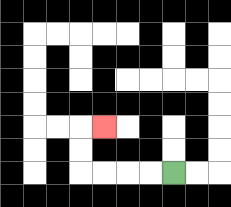{'start': '[7, 7]', 'end': '[4, 5]', 'path_directions': 'L,L,L,L,U,U,R', 'path_coordinates': '[[7, 7], [6, 7], [5, 7], [4, 7], [3, 7], [3, 6], [3, 5], [4, 5]]'}